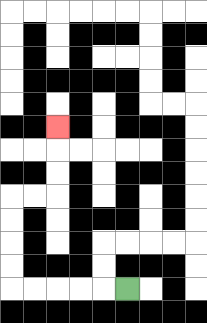{'start': '[5, 12]', 'end': '[2, 5]', 'path_directions': 'L,L,L,L,L,U,U,U,U,R,R,U,U,U', 'path_coordinates': '[[5, 12], [4, 12], [3, 12], [2, 12], [1, 12], [0, 12], [0, 11], [0, 10], [0, 9], [0, 8], [1, 8], [2, 8], [2, 7], [2, 6], [2, 5]]'}